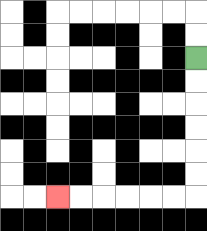{'start': '[8, 2]', 'end': '[2, 8]', 'path_directions': 'D,D,D,D,D,D,L,L,L,L,L,L', 'path_coordinates': '[[8, 2], [8, 3], [8, 4], [8, 5], [8, 6], [8, 7], [8, 8], [7, 8], [6, 8], [5, 8], [4, 8], [3, 8], [2, 8]]'}